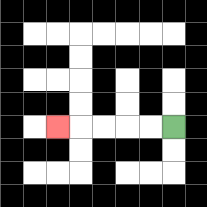{'start': '[7, 5]', 'end': '[2, 5]', 'path_directions': 'L,L,L,L,L', 'path_coordinates': '[[7, 5], [6, 5], [5, 5], [4, 5], [3, 5], [2, 5]]'}